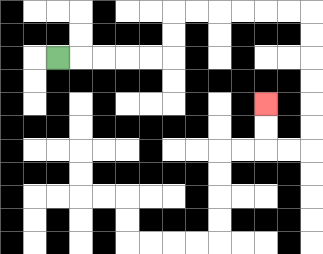{'start': '[2, 2]', 'end': '[11, 4]', 'path_directions': 'R,R,R,R,R,U,U,R,R,R,R,R,R,D,D,D,D,D,D,L,L,U,U', 'path_coordinates': '[[2, 2], [3, 2], [4, 2], [5, 2], [6, 2], [7, 2], [7, 1], [7, 0], [8, 0], [9, 0], [10, 0], [11, 0], [12, 0], [13, 0], [13, 1], [13, 2], [13, 3], [13, 4], [13, 5], [13, 6], [12, 6], [11, 6], [11, 5], [11, 4]]'}